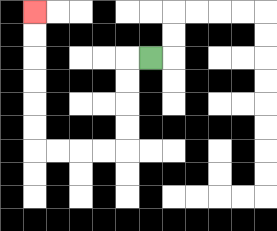{'start': '[6, 2]', 'end': '[1, 0]', 'path_directions': 'L,D,D,D,D,L,L,L,L,U,U,U,U,U,U', 'path_coordinates': '[[6, 2], [5, 2], [5, 3], [5, 4], [5, 5], [5, 6], [4, 6], [3, 6], [2, 6], [1, 6], [1, 5], [1, 4], [1, 3], [1, 2], [1, 1], [1, 0]]'}